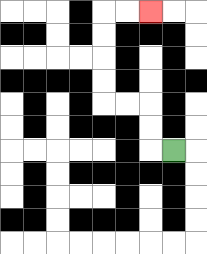{'start': '[7, 6]', 'end': '[6, 0]', 'path_directions': 'L,U,U,L,L,U,U,U,U,R,R', 'path_coordinates': '[[7, 6], [6, 6], [6, 5], [6, 4], [5, 4], [4, 4], [4, 3], [4, 2], [4, 1], [4, 0], [5, 0], [6, 0]]'}